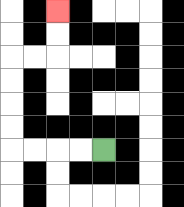{'start': '[4, 6]', 'end': '[2, 0]', 'path_directions': 'L,L,L,L,U,U,U,U,R,R,U,U', 'path_coordinates': '[[4, 6], [3, 6], [2, 6], [1, 6], [0, 6], [0, 5], [0, 4], [0, 3], [0, 2], [1, 2], [2, 2], [2, 1], [2, 0]]'}